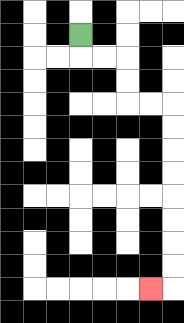{'start': '[3, 1]', 'end': '[6, 12]', 'path_directions': 'D,R,R,D,D,R,R,D,D,D,D,D,D,D,D,L', 'path_coordinates': '[[3, 1], [3, 2], [4, 2], [5, 2], [5, 3], [5, 4], [6, 4], [7, 4], [7, 5], [7, 6], [7, 7], [7, 8], [7, 9], [7, 10], [7, 11], [7, 12], [6, 12]]'}